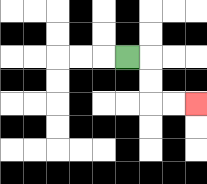{'start': '[5, 2]', 'end': '[8, 4]', 'path_directions': 'R,D,D,R,R', 'path_coordinates': '[[5, 2], [6, 2], [6, 3], [6, 4], [7, 4], [8, 4]]'}